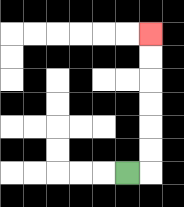{'start': '[5, 7]', 'end': '[6, 1]', 'path_directions': 'R,U,U,U,U,U,U', 'path_coordinates': '[[5, 7], [6, 7], [6, 6], [6, 5], [6, 4], [6, 3], [6, 2], [6, 1]]'}